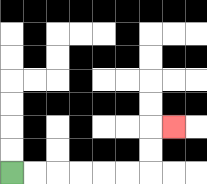{'start': '[0, 7]', 'end': '[7, 5]', 'path_directions': 'R,R,R,R,R,R,U,U,R', 'path_coordinates': '[[0, 7], [1, 7], [2, 7], [3, 7], [4, 7], [5, 7], [6, 7], [6, 6], [6, 5], [7, 5]]'}